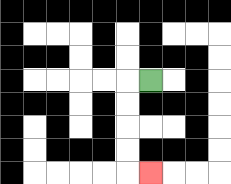{'start': '[6, 3]', 'end': '[6, 7]', 'path_directions': 'L,D,D,D,D,R', 'path_coordinates': '[[6, 3], [5, 3], [5, 4], [5, 5], [5, 6], [5, 7], [6, 7]]'}